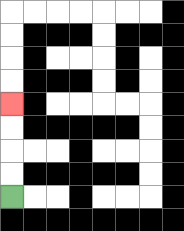{'start': '[0, 8]', 'end': '[0, 4]', 'path_directions': 'U,U,U,U', 'path_coordinates': '[[0, 8], [0, 7], [0, 6], [0, 5], [0, 4]]'}